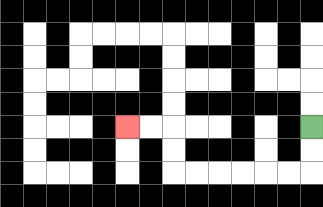{'start': '[13, 5]', 'end': '[5, 5]', 'path_directions': 'D,D,L,L,L,L,L,L,U,U,L,L', 'path_coordinates': '[[13, 5], [13, 6], [13, 7], [12, 7], [11, 7], [10, 7], [9, 7], [8, 7], [7, 7], [7, 6], [7, 5], [6, 5], [5, 5]]'}